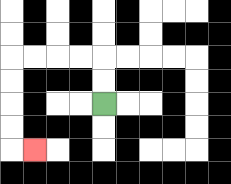{'start': '[4, 4]', 'end': '[1, 6]', 'path_directions': 'U,U,L,L,L,L,D,D,D,D,R', 'path_coordinates': '[[4, 4], [4, 3], [4, 2], [3, 2], [2, 2], [1, 2], [0, 2], [0, 3], [0, 4], [0, 5], [0, 6], [1, 6]]'}